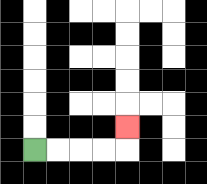{'start': '[1, 6]', 'end': '[5, 5]', 'path_directions': 'R,R,R,R,U', 'path_coordinates': '[[1, 6], [2, 6], [3, 6], [4, 6], [5, 6], [5, 5]]'}